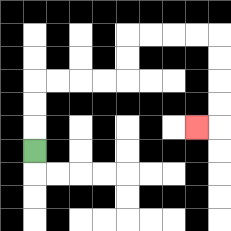{'start': '[1, 6]', 'end': '[8, 5]', 'path_directions': 'U,U,U,R,R,R,R,U,U,R,R,R,R,D,D,D,D,L', 'path_coordinates': '[[1, 6], [1, 5], [1, 4], [1, 3], [2, 3], [3, 3], [4, 3], [5, 3], [5, 2], [5, 1], [6, 1], [7, 1], [8, 1], [9, 1], [9, 2], [9, 3], [9, 4], [9, 5], [8, 5]]'}